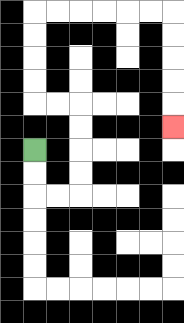{'start': '[1, 6]', 'end': '[7, 5]', 'path_directions': 'D,D,R,R,U,U,U,U,L,L,U,U,U,U,R,R,R,R,R,R,D,D,D,D,D', 'path_coordinates': '[[1, 6], [1, 7], [1, 8], [2, 8], [3, 8], [3, 7], [3, 6], [3, 5], [3, 4], [2, 4], [1, 4], [1, 3], [1, 2], [1, 1], [1, 0], [2, 0], [3, 0], [4, 0], [5, 0], [6, 0], [7, 0], [7, 1], [7, 2], [7, 3], [7, 4], [7, 5]]'}